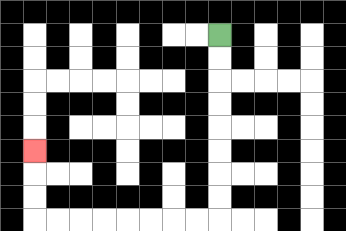{'start': '[9, 1]', 'end': '[1, 6]', 'path_directions': 'D,D,D,D,D,D,D,D,L,L,L,L,L,L,L,L,U,U,U', 'path_coordinates': '[[9, 1], [9, 2], [9, 3], [9, 4], [9, 5], [9, 6], [9, 7], [9, 8], [9, 9], [8, 9], [7, 9], [6, 9], [5, 9], [4, 9], [3, 9], [2, 9], [1, 9], [1, 8], [1, 7], [1, 6]]'}